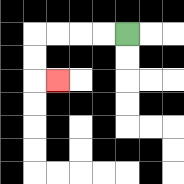{'start': '[5, 1]', 'end': '[2, 3]', 'path_directions': 'L,L,L,L,D,D,R', 'path_coordinates': '[[5, 1], [4, 1], [3, 1], [2, 1], [1, 1], [1, 2], [1, 3], [2, 3]]'}